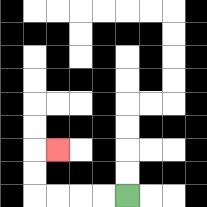{'start': '[5, 8]', 'end': '[2, 6]', 'path_directions': 'L,L,L,L,U,U,R', 'path_coordinates': '[[5, 8], [4, 8], [3, 8], [2, 8], [1, 8], [1, 7], [1, 6], [2, 6]]'}